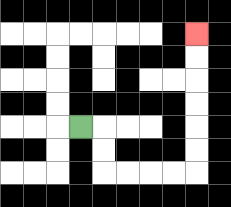{'start': '[3, 5]', 'end': '[8, 1]', 'path_directions': 'R,D,D,R,R,R,R,U,U,U,U,U,U', 'path_coordinates': '[[3, 5], [4, 5], [4, 6], [4, 7], [5, 7], [6, 7], [7, 7], [8, 7], [8, 6], [8, 5], [8, 4], [8, 3], [8, 2], [8, 1]]'}